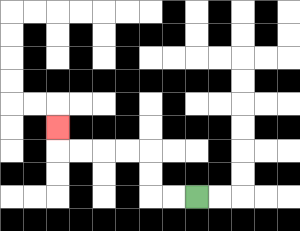{'start': '[8, 8]', 'end': '[2, 5]', 'path_directions': 'L,L,U,U,L,L,L,L,U', 'path_coordinates': '[[8, 8], [7, 8], [6, 8], [6, 7], [6, 6], [5, 6], [4, 6], [3, 6], [2, 6], [2, 5]]'}